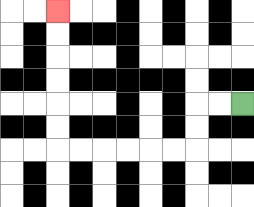{'start': '[10, 4]', 'end': '[2, 0]', 'path_directions': 'L,L,D,D,L,L,L,L,L,L,U,U,U,U,U,U', 'path_coordinates': '[[10, 4], [9, 4], [8, 4], [8, 5], [8, 6], [7, 6], [6, 6], [5, 6], [4, 6], [3, 6], [2, 6], [2, 5], [2, 4], [2, 3], [2, 2], [2, 1], [2, 0]]'}